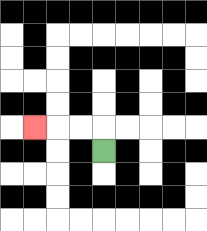{'start': '[4, 6]', 'end': '[1, 5]', 'path_directions': 'U,L,L,L', 'path_coordinates': '[[4, 6], [4, 5], [3, 5], [2, 5], [1, 5]]'}